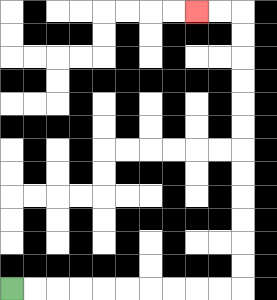{'start': '[0, 12]', 'end': '[8, 0]', 'path_directions': 'R,R,R,R,R,R,R,R,R,R,U,U,U,U,U,U,U,U,U,U,U,U,L,L', 'path_coordinates': '[[0, 12], [1, 12], [2, 12], [3, 12], [4, 12], [5, 12], [6, 12], [7, 12], [8, 12], [9, 12], [10, 12], [10, 11], [10, 10], [10, 9], [10, 8], [10, 7], [10, 6], [10, 5], [10, 4], [10, 3], [10, 2], [10, 1], [10, 0], [9, 0], [8, 0]]'}